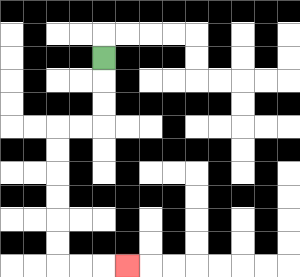{'start': '[4, 2]', 'end': '[5, 11]', 'path_directions': 'D,D,D,L,L,D,D,D,D,D,D,R,R,R', 'path_coordinates': '[[4, 2], [4, 3], [4, 4], [4, 5], [3, 5], [2, 5], [2, 6], [2, 7], [2, 8], [2, 9], [2, 10], [2, 11], [3, 11], [4, 11], [5, 11]]'}